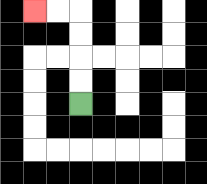{'start': '[3, 4]', 'end': '[1, 0]', 'path_directions': 'U,U,U,U,L,L', 'path_coordinates': '[[3, 4], [3, 3], [3, 2], [3, 1], [3, 0], [2, 0], [1, 0]]'}